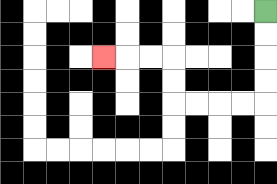{'start': '[11, 0]', 'end': '[4, 2]', 'path_directions': 'D,D,D,D,L,L,L,L,U,U,L,L,L', 'path_coordinates': '[[11, 0], [11, 1], [11, 2], [11, 3], [11, 4], [10, 4], [9, 4], [8, 4], [7, 4], [7, 3], [7, 2], [6, 2], [5, 2], [4, 2]]'}